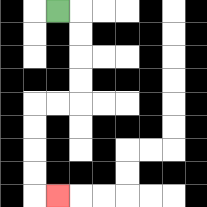{'start': '[2, 0]', 'end': '[2, 8]', 'path_directions': 'R,D,D,D,D,L,L,D,D,D,D,R', 'path_coordinates': '[[2, 0], [3, 0], [3, 1], [3, 2], [3, 3], [3, 4], [2, 4], [1, 4], [1, 5], [1, 6], [1, 7], [1, 8], [2, 8]]'}